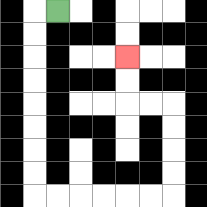{'start': '[2, 0]', 'end': '[5, 2]', 'path_directions': 'L,D,D,D,D,D,D,D,D,R,R,R,R,R,R,U,U,U,U,L,L,U,U', 'path_coordinates': '[[2, 0], [1, 0], [1, 1], [1, 2], [1, 3], [1, 4], [1, 5], [1, 6], [1, 7], [1, 8], [2, 8], [3, 8], [4, 8], [5, 8], [6, 8], [7, 8], [7, 7], [7, 6], [7, 5], [7, 4], [6, 4], [5, 4], [5, 3], [5, 2]]'}